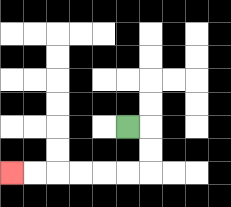{'start': '[5, 5]', 'end': '[0, 7]', 'path_directions': 'R,D,D,L,L,L,L,L,L', 'path_coordinates': '[[5, 5], [6, 5], [6, 6], [6, 7], [5, 7], [4, 7], [3, 7], [2, 7], [1, 7], [0, 7]]'}